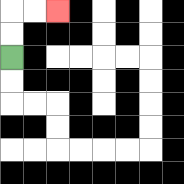{'start': '[0, 2]', 'end': '[2, 0]', 'path_directions': 'U,U,R,R', 'path_coordinates': '[[0, 2], [0, 1], [0, 0], [1, 0], [2, 0]]'}